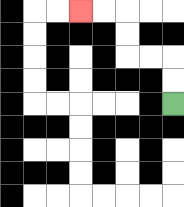{'start': '[7, 4]', 'end': '[3, 0]', 'path_directions': 'U,U,L,L,U,U,L,L', 'path_coordinates': '[[7, 4], [7, 3], [7, 2], [6, 2], [5, 2], [5, 1], [5, 0], [4, 0], [3, 0]]'}